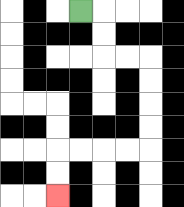{'start': '[3, 0]', 'end': '[2, 8]', 'path_directions': 'R,D,D,R,R,D,D,D,D,L,L,L,L,D,D', 'path_coordinates': '[[3, 0], [4, 0], [4, 1], [4, 2], [5, 2], [6, 2], [6, 3], [6, 4], [6, 5], [6, 6], [5, 6], [4, 6], [3, 6], [2, 6], [2, 7], [2, 8]]'}